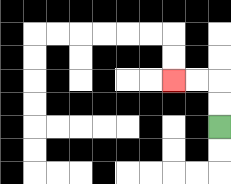{'start': '[9, 5]', 'end': '[7, 3]', 'path_directions': 'U,U,L,L', 'path_coordinates': '[[9, 5], [9, 4], [9, 3], [8, 3], [7, 3]]'}